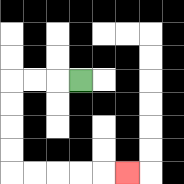{'start': '[3, 3]', 'end': '[5, 7]', 'path_directions': 'L,L,L,D,D,D,D,R,R,R,R,R', 'path_coordinates': '[[3, 3], [2, 3], [1, 3], [0, 3], [0, 4], [0, 5], [0, 6], [0, 7], [1, 7], [2, 7], [3, 7], [4, 7], [5, 7]]'}